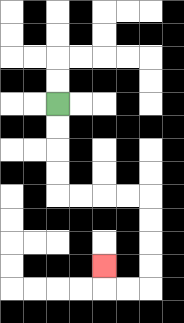{'start': '[2, 4]', 'end': '[4, 11]', 'path_directions': 'D,D,D,D,R,R,R,R,D,D,D,D,L,L,U', 'path_coordinates': '[[2, 4], [2, 5], [2, 6], [2, 7], [2, 8], [3, 8], [4, 8], [5, 8], [6, 8], [6, 9], [6, 10], [6, 11], [6, 12], [5, 12], [4, 12], [4, 11]]'}